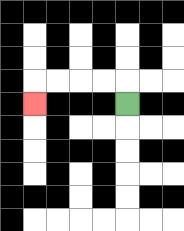{'start': '[5, 4]', 'end': '[1, 4]', 'path_directions': 'U,L,L,L,L,D', 'path_coordinates': '[[5, 4], [5, 3], [4, 3], [3, 3], [2, 3], [1, 3], [1, 4]]'}